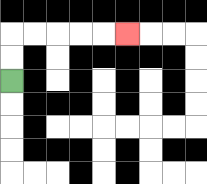{'start': '[0, 3]', 'end': '[5, 1]', 'path_directions': 'U,U,R,R,R,R,R', 'path_coordinates': '[[0, 3], [0, 2], [0, 1], [1, 1], [2, 1], [3, 1], [4, 1], [5, 1]]'}